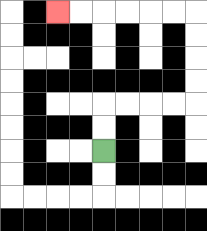{'start': '[4, 6]', 'end': '[2, 0]', 'path_directions': 'U,U,R,R,R,R,U,U,U,U,L,L,L,L,L,L', 'path_coordinates': '[[4, 6], [4, 5], [4, 4], [5, 4], [6, 4], [7, 4], [8, 4], [8, 3], [8, 2], [8, 1], [8, 0], [7, 0], [6, 0], [5, 0], [4, 0], [3, 0], [2, 0]]'}